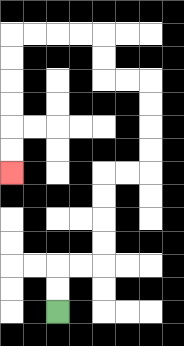{'start': '[2, 13]', 'end': '[0, 7]', 'path_directions': 'U,U,R,R,U,U,U,U,R,R,U,U,U,U,L,L,U,U,L,L,L,L,D,D,D,D,D,D', 'path_coordinates': '[[2, 13], [2, 12], [2, 11], [3, 11], [4, 11], [4, 10], [4, 9], [4, 8], [4, 7], [5, 7], [6, 7], [6, 6], [6, 5], [6, 4], [6, 3], [5, 3], [4, 3], [4, 2], [4, 1], [3, 1], [2, 1], [1, 1], [0, 1], [0, 2], [0, 3], [0, 4], [0, 5], [0, 6], [0, 7]]'}